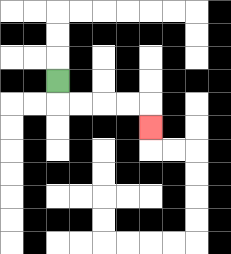{'start': '[2, 3]', 'end': '[6, 5]', 'path_directions': 'D,R,R,R,R,D', 'path_coordinates': '[[2, 3], [2, 4], [3, 4], [4, 4], [5, 4], [6, 4], [6, 5]]'}